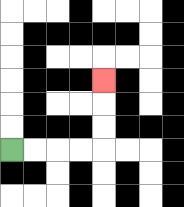{'start': '[0, 6]', 'end': '[4, 3]', 'path_directions': 'R,R,R,R,U,U,U', 'path_coordinates': '[[0, 6], [1, 6], [2, 6], [3, 6], [4, 6], [4, 5], [4, 4], [4, 3]]'}